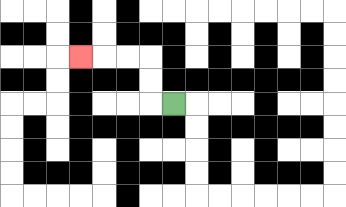{'start': '[7, 4]', 'end': '[3, 2]', 'path_directions': 'L,U,U,L,L,L', 'path_coordinates': '[[7, 4], [6, 4], [6, 3], [6, 2], [5, 2], [4, 2], [3, 2]]'}